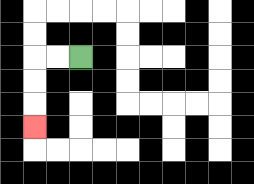{'start': '[3, 2]', 'end': '[1, 5]', 'path_directions': 'L,L,D,D,D', 'path_coordinates': '[[3, 2], [2, 2], [1, 2], [1, 3], [1, 4], [1, 5]]'}